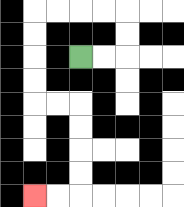{'start': '[3, 2]', 'end': '[1, 8]', 'path_directions': 'R,R,U,U,L,L,L,L,D,D,D,D,R,R,D,D,D,D,L,L', 'path_coordinates': '[[3, 2], [4, 2], [5, 2], [5, 1], [5, 0], [4, 0], [3, 0], [2, 0], [1, 0], [1, 1], [1, 2], [1, 3], [1, 4], [2, 4], [3, 4], [3, 5], [3, 6], [3, 7], [3, 8], [2, 8], [1, 8]]'}